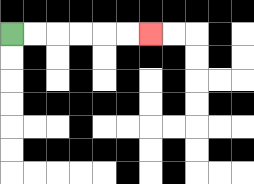{'start': '[0, 1]', 'end': '[6, 1]', 'path_directions': 'R,R,R,R,R,R', 'path_coordinates': '[[0, 1], [1, 1], [2, 1], [3, 1], [4, 1], [5, 1], [6, 1]]'}